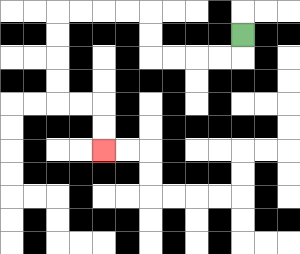{'start': '[10, 1]', 'end': '[4, 6]', 'path_directions': 'D,L,L,L,L,U,U,L,L,L,L,D,D,D,D,R,R,D,D', 'path_coordinates': '[[10, 1], [10, 2], [9, 2], [8, 2], [7, 2], [6, 2], [6, 1], [6, 0], [5, 0], [4, 0], [3, 0], [2, 0], [2, 1], [2, 2], [2, 3], [2, 4], [3, 4], [4, 4], [4, 5], [4, 6]]'}